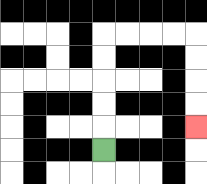{'start': '[4, 6]', 'end': '[8, 5]', 'path_directions': 'U,U,U,U,U,R,R,R,R,D,D,D,D', 'path_coordinates': '[[4, 6], [4, 5], [4, 4], [4, 3], [4, 2], [4, 1], [5, 1], [6, 1], [7, 1], [8, 1], [8, 2], [8, 3], [8, 4], [8, 5]]'}